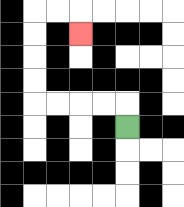{'start': '[5, 5]', 'end': '[3, 1]', 'path_directions': 'U,L,L,L,L,U,U,U,U,R,R,D', 'path_coordinates': '[[5, 5], [5, 4], [4, 4], [3, 4], [2, 4], [1, 4], [1, 3], [1, 2], [1, 1], [1, 0], [2, 0], [3, 0], [3, 1]]'}